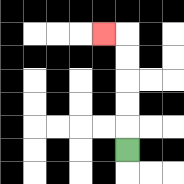{'start': '[5, 6]', 'end': '[4, 1]', 'path_directions': 'U,U,U,U,U,L', 'path_coordinates': '[[5, 6], [5, 5], [5, 4], [5, 3], [5, 2], [5, 1], [4, 1]]'}